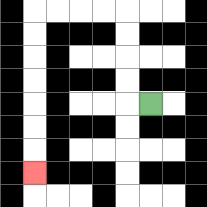{'start': '[6, 4]', 'end': '[1, 7]', 'path_directions': 'L,U,U,U,U,L,L,L,L,D,D,D,D,D,D,D', 'path_coordinates': '[[6, 4], [5, 4], [5, 3], [5, 2], [5, 1], [5, 0], [4, 0], [3, 0], [2, 0], [1, 0], [1, 1], [1, 2], [1, 3], [1, 4], [1, 5], [1, 6], [1, 7]]'}